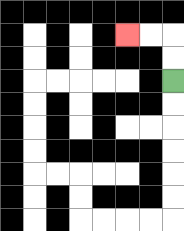{'start': '[7, 3]', 'end': '[5, 1]', 'path_directions': 'U,U,L,L', 'path_coordinates': '[[7, 3], [7, 2], [7, 1], [6, 1], [5, 1]]'}